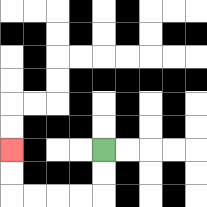{'start': '[4, 6]', 'end': '[0, 6]', 'path_directions': 'D,D,L,L,L,L,U,U', 'path_coordinates': '[[4, 6], [4, 7], [4, 8], [3, 8], [2, 8], [1, 8], [0, 8], [0, 7], [0, 6]]'}